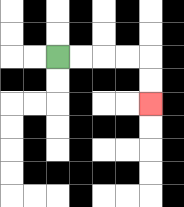{'start': '[2, 2]', 'end': '[6, 4]', 'path_directions': 'R,R,R,R,D,D', 'path_coordinates': '[[2, 2], [3, 2], [4, 2], [5, 2], [6, 2], [6, 3], [6, 4]]'}